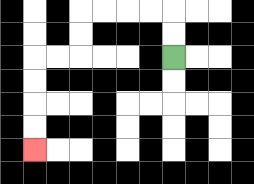{'start': '[7, 2]', 'end': '[1, 6]', 'path_directions': 'U,U,L,L,L,L,D,D,L,L,D,D,D,D', 'path_coordinates': '[[7, 2], [7, 1], [7, 0], [6, 0], [5, 0], [4, 0], [3, 0], [3, 1], [3, 2], [2, 2], [1, 2], [1, 3], [1, 4], [1, 5], [1, 6]]'}